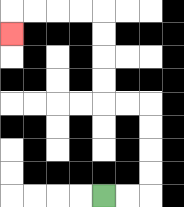{'start': '[4, 8]', 'end': '[0, 1]', 'path_directions': 'R,R,U,U,U,U,L,L,U,U,U,U,L,L,L,L,D', 'path_coordinates': '[[4, 8], [5, 8], [6, 8], [6, 7], [6, 6], [6, 5], [6, 4], [5, 4], [4, 4], [4, 3], [4, 2], [4, 1], [4, 0], [3, 0], [2, 0], [1, 0], [0, 0], [0, 1]]'}